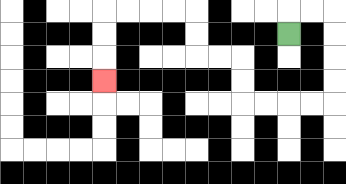{'start': '[12, 1]', 'end': '[4, 3]', 'path_directions': 'U,R,R,D,D,D,D,L,L,L,L,U,U,L,L,U,U,L,L,L,L,D,D,D', 'path_coordinates': '[[12, 1], [12, 0], [13, 0], [14, 0], [14, 1], [14, 2], [14, 3], [14, 4], [13, 4], [12, 4], [11, 4], [10, 4], [10, 3], [10, 2], [9, 2], [8, 2], [8, 1], [8, 0], [7, 0], [6, 0], [5, 0], [4, 0], [4, 1], [4, 2], [4, 3]]'}